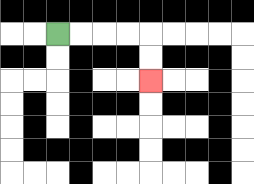{'start': '[2, 1]', 'end': '[6, 3]', 'path_directions': 'R,R,R,R,D,D', 'path_coordinates': '[[2, 1], [3, 1], [4, 1], [5, 1], [6, 1], [6, 2], [6, 3]]'}